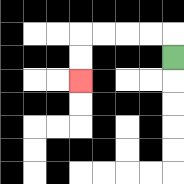{'start': '[7, 2]', 'end': '[3, 3]', 'path_directions': 'U,L,L,L,L,D,D', 'path_coordinates': '[[7, 2], [7, 1], [6, 1], [5, 1], [4, 1], [3, 1], [3, 2], [3, 3]]'}